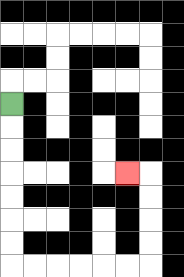{'start': '[0, 4]', 'end': '[5, 7]', 'path_directions': 'D,D,D,D,D,D,D,R,R,R,R,R,R,U,U,U,U,L', 'path_coordinates': '[[0, 4], [0, 5], [0, 6], [0, 7], [0, 8], [0, 9], [0, 10], [0, 11], [1, 11], [2, 11], [3, 11], [4, 11], [5, 11], [6, 11], [6, 10], [6, 9], [6, 8], [6, 7], [5, 7]]'}